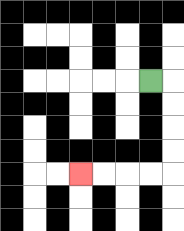{'start': '[6, 3]', 'end': '[3, 7]', 'path_directions': 'R,D,D,D,D,L,L,L,L', 'path_coordinates': '[[6, 3], [7, 3], [7, 4], [7, 5], [7, 6], [7, 7], [6, 7], [5, 7], [4, 7], [3, 7]]'}